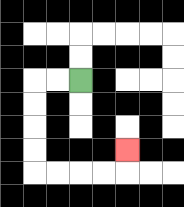{'start': '[3, 3]', 'end': '[5, 6]', 'path_directions': 'L,L,D,D,D,D,R,R,R,R,U', 'path_coordinates': '[[3, 3], [2, 3], [1, 3], [1, 4], [1, 5], [1, 6], [1, 7], [2, 7], [3, 7], [4, 7], [5, 7], [5, 6]]'}